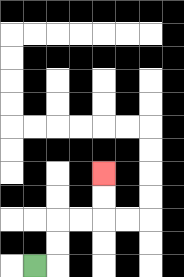{'start': '[1, 11]', 'end': '[4, 7]', 'path_directions': 'R,U,U,R,R,U,U', 'path_coordinates': '[[1, 11], [2, 11], [2, 10], [2, 9], [3, 9], [4, 9], [4, 8], [4, 7]]'}